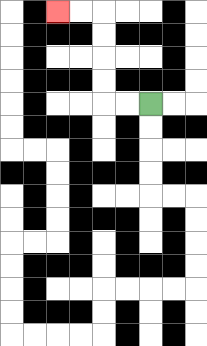{'start': '[6, 4]', 'end': '[2, 0]', 'path_directions': 'L,L,U,U,U,U,L,L', 'path_coordinates': '[[6, 4], [5, 4], [4, 4], [4, 3], [4, 2], [4, 1], [4, 0], [3, 0], [2, 0]]'}